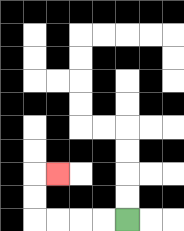{'start': '[5, 9]', 'end': '[2, 7]', 'path_directions': 'L,L,L,L,U,U,R', 'path_coordinates': '[[5, 9], [4, 9], [3, 9], [2, 9], [1, 9], [1, 8], [1, 7], [2, 7]]'}